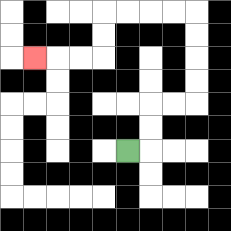{'start': '[5, 6]', 'end': '[1, 2]', 'path_directions': 'R,U,U,R,R,U,U,U,U,L,L,L,L,D,D,L,L,L', 'path_coordinates': '[[5, 6], [6, 6], [6, 5], [6, 4], [7, 4], [8, 4], [8, 3], [8, 2], [8, 1], [8, 0], [7, 0], [6, 0], [5, 0], [4, 0], [4, 1], [4, 2], [3, 2], [2, 2], [1, 2]]'}